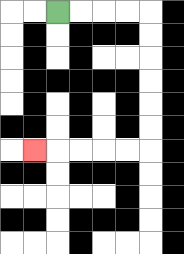{'start': '[2, 0]', 'end': '[1, 6]', 'path_directions': 'R,R,R,R,D,D,D,D,D,D,L,L,L,L,L', 'path_coordinates': '[[2, 0], [3, 0], [4, 0], [5, 0], [6, 0], [6, 1], [6, 2], [6, 3], [6, 4], [6, 5], [6, 6], [5, 6], [4, 6], [3, 6], [2, 6], [1, 6]]'}